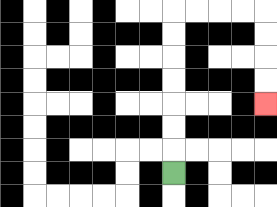{'start': '[7, 7]', 'end': '[11, 4]', 'path_directions': 'U,U,U,U,U,U,U,R,R,R,R,D,D,D,D', 'path_coordinates': '[[7, 7], [7, 6], [7, 5], [7, 4], [7, 3], [7, 2], [7, 1], [7, 0], [8, 0], [9, 0], [10, 0], [11, 0], [11, 1], [11, 2], [11, 3], [11, 4]]'}